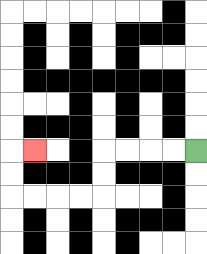{'start': '[8, 6]', 'end': '[1, 6]', 'path_directions': 'L,L,L,L,D,D,L,L,L,L,U,U,R', 'path_coordinates': '[[8, 6], [7, 6], [6, 6], [5, 6], [4, 6], [4, 7], [4, 8], [3, 8], [2, 8], [1, 8], [0, 8], [0, 7], [0, 6], [1, 6]]'}